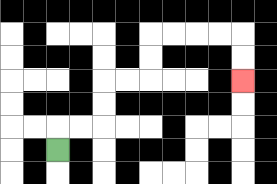{'start': '[2, 6]', 'end': '[10, 3]', 'path_directions': 'U,R,R,U,U,R,R,U,U,R,R,R,R,D,D', 'path_coordinates': '[[2, 6], [2, 5], [3, 5], [4, 5], [4, 4], [4, 3], [5, 3], [6, 3], [6, 2], [6, 1], [7, 1], [8, 1], [9, 1], [10, 1], [10, 2], [10, 3]]'}